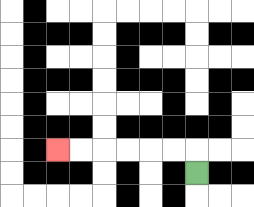{'start': '[8, 7]', 'end': '[2, 6]', 'path_directions': 'U,L,L,L,L,L,L', 'path_coordinates': '[[8, 7], [8, 6], [7, 6], [6, 6], [5, 6], [4, 6], [3, 6], [2, 6]]'}